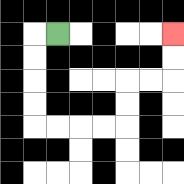{'start': '[2, 1]', 'end': '[7, 1]', 'path_directions': 'L,D,D,D,D,R,R,R,R,U,U,R,R,U,U', 'path_coordinates': '[[2, 1], [1, 1], [1, 2], [1, 3], [1, 4], [1, 5], [2, 5], [3, 5], [4, 5], [5, 5], [5, 4], [5, 3], [6, 3], [7, 3], [7, 2], [7, 1]]'}